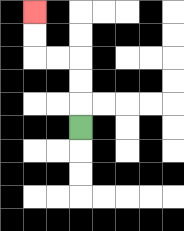{'start': '[3, 5]', 'end': '[1, 0]', 'path_directions': 'U,U,U,L,L,U,U', 'path_coordinates': '[[3, 5], [3, 4], [3, 3], [3, 2], [2, 2], [1, 2], [1, 1], [1, 0]]'}